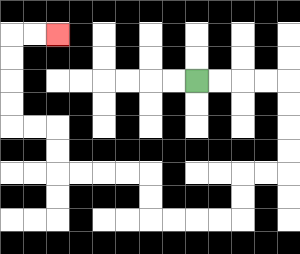{'start': '[8, 3]', 'end': '[2, 1]', 'path_directions': 'R,R,R,R,D,D,D,D,L,L,D,D,L,L,L,L,U,U,L,L,L,L,U,U,L,L,U,U,U,U,R,R', 'path_coordinates': '[[8, 3], [9, 3], [10, 3], [11, 3], [12, 3], [12, 4], [12, 5], [12, 6], [12, 7], [11, 7], [10, 7], [10, 8], [10, 9], [9, 9], [8, 9], [7, 9], [6, 9], [6, 8], [6, 7], [5, 7], [4, 7], [3, 7], [2, 7], [2, 6], [2, 5], [1, 5], [0, 5], [0, 4], [0, 3], [0, 2], [0, 1], [1, 1], [2, 1]]'}